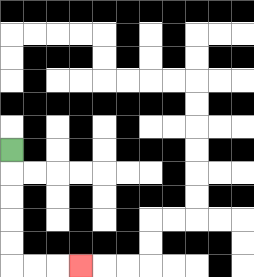{'start': '[0, 6]', 'end': '[3, 11]', 'path_directions': 'D,D,D,D,D,R,R,R', 'path_coordinates': '[[0, 6], [0, 7], [0, 8], [0, 9], [0, 10], [0, 11], [1, 11], [2, 11], [3, 11]]'}